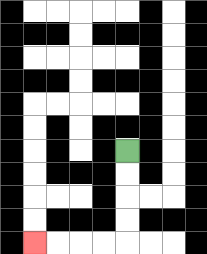{'start': '[5, 6]', 'end': '[1, 10]', 'path_directions': 'D,D,D,D,L,L,L,L', 'path_coordinates': '[[5, 6], [5, 7], [5, 8], [5, 9], [5, 10], [4, 10], [3, 10], [2, 10], [1, 10]]'}